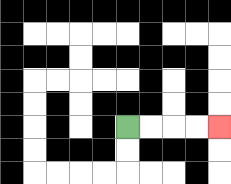{'start': '[5, 5]', 'end': '[9, 5]', 'path_directions': 'R,R,R,R', 'path_coordinates': '[[5, 5], [6, 5], [7, 5], [8, 5], [9, 5]]'}